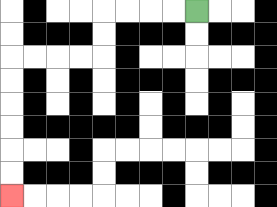{'start': '[8, 0]', 'end': '[0, 8]', 'path_directions': 'L,L,L,L,D,D,L,L,L,L,D,D,D,D,D,D', 'path_coordinates': '[[8, 0], [7, 0], [6, 0], [5, 0], [4, 0], [4, 1], [4, 2], [3, 2], [2, 2], [1, 2], [0, 2], [0, 3], [0, 4], [0, 5], [0, 6], [0, 7], [0, 8]]'}